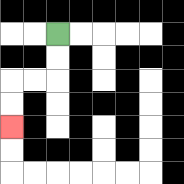{'start': '[2, 1]', 'end': '[0, 5]', 'path_directions': 'D,D,L,L,D,D', 'path_coordinates': '[[2, 1], [2, 2], [2, 3], [1, 3], [0, 3], [0, 4], [0, 5]]'}